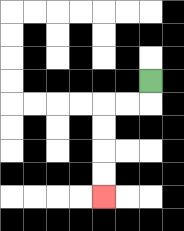{'start': '[6, 3]', 'end': '[4, 8]', 'path_directions': 'D,L,L,D,D,D,D', 'path_coordinates': '[[6, 3], [6, 4], [5, 4], [4, 4], [4, 5], [4, 6], [4, 7], [4, 8]]'}